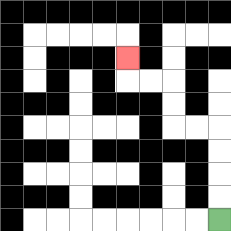{'start': '[9, 9]', 'end': '[5, 2]', 'path_directions': 'U,U,U,U,L,L,U,U,L,L,U', 'path_coordinates': '[[9, 9], [9, 8], [9, 7], [9, 6], [9, 5], [8, 5], [7, 5], [7, 4], [7, 3], [6, 3], [5, 3], [5, 2]]'}